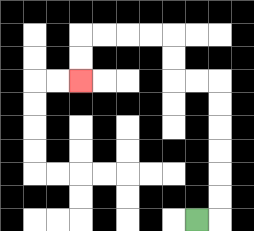{'start': '[8, 9]', 'end': '[3, 3]', 'path_directions': 'R,U,U,U,U,U,U,L,L,U,U,L,L,L,L,D,D', 'path_coordinates': '[[8, 9], [9, 9], [9, 8], [9, 7], [9, 6], [9, 5], [9, 4], [9, 3], [8, 3], [7, 3], [7, 2], [7, 1], [6, 1], [5, 1], [4, 1], [3, 1], [3, 2], [3, 3]]'}